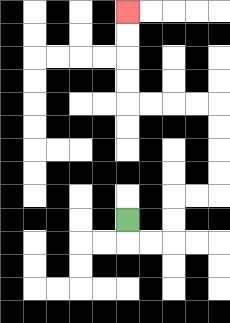{'start': '[5, 9]', 'end': '[5, 0]', 'path_directions': 'D,R,R,U,U,R,R,U,U,U,U,L,L,L,L,U,U,U,U', 'path_coordinates': '[[5, 9], [5, 10], [6, 10], [7, 10], [7, 9], [7, 8], [8, 8], [9, 8], [9, 7], [9, 6], [9, 5], [9, 4], [8, 4], [7, 4], [6, 4], [5, 4], [5, 3], [5, 2], [5, 1], [5, 0]]'}